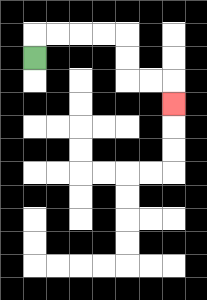{'start': '[1, 2]', 'end': '[7, 4]', 'path_directions': 'U,R,R,R,R,D,D,R,R,D', 'path_coordinates': '[[1, 2], [1, 1], [2, 1], [3, 1], [4, 1], [5, 1], [5, 2], [5, 3], [6, 3], [7, 3], [7, 4]]'}